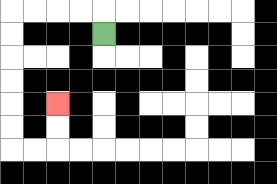{'start': '[4, 1]', 'end': '[2, 4]', 'path_directions': 'U,L,L,L,L,D,D,D,D,D,D,R,R,U,U', 'path_coordinates': '[[4, 1], [4, 0], [3, 0], [2, 0], [1, 0], [0, 0], [0, 1], [0, 2], [0, 3], [0, 4], [0, 5], [0, 6], [1, 6], [2, 6], [2, 5], [2, 4]]'}